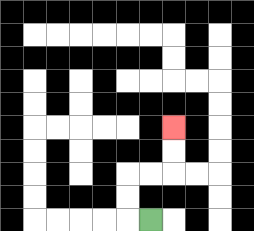{'start': '[6, 9]', 'end': '[7, 5]', 'path_directions': 'L,U,U,R,R,U,U', 'path_coordinates': '[[6, 9], [5, 9], [5, 8], [5, 7], [6, 7], [7, 7], [7, 6], [7, 5]]'}